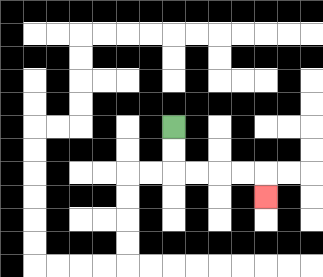{'start': '[7, 5]', 'end': '[11, 8]', 'path_directions': 'D,D,R,R,R,R,D', 'path_coordinates': '[[7, 5], [7, 6], [7, 7], [8, 7], [9, 7], [10, 7], [11, 7], [11, 8]]'}